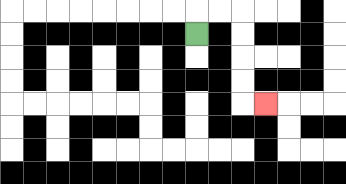{'start': '[8, 1]', 'end': '[11, 4]', 'path_directions': 'U,R,R,D,D,D,D,R', 'path_coordinates': '[[8, 1], [8, 0], [9, 0], [10, 0], [10, 1], [10, 2], [10, 3], [10, 4], [11, 4]]'}